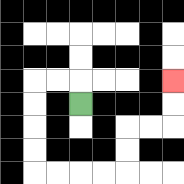{'start': '[3, 4]', 'end': '[7, 3]', 'path_directions': 'U,L,L,D,D,D,D,R,R,R,R,U,U,R,R,U,U', 'path_coordinates': '[[3, 4], [3, 3], [2, 3], [1, 3], [1, 4], [1, 5], [1, 6], [1, 7], [2, 7], [3, 7], [4, 7], [5, 7], [5, 6], [5, 5], [6, 5], [7, 5], [7, 4], [7, 3]]'}